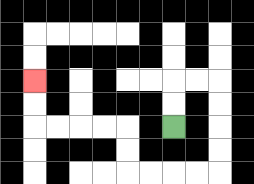{'start': '[7, 5]', 'end': '[1, 3]', 'path_directions': 'U,U,R,R,D,D,D,D,L,L,L,L,U,U,L,L,L,L,U,U', 'path_coordinates': '[[7, 5], [7, 4], [7, 3], [8, 3], [9, 3], [9, 4], [9, 5], [9, 6], [9, 7], [8, 7], [7, 7], [6, 7], [5, 7], [5, 6], [5, 5], [4, 5], [3, 5], [2, 5], [1, 5], [1, 4], [1, 3]]'}